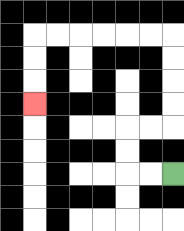{'start': '[7, 7]', 'end': '[1, 4]', 'path_directions': 'L,L,U,U,R,R,U,U,U,U,L,L,L,L,L,L,D,D,D', 'path_coordinates': '[[7, 7], [6, 7], [5, 7], [5, 6], [5, 5], [6, 5], [7, 5], [7, 4], [7, 3], [7, 2], [7, 1], [6, 1], [5, 1], [4, 1], [3, 1], [2, 1], [1, 1], [1, 2], [1, 3], [1, 4]]'}